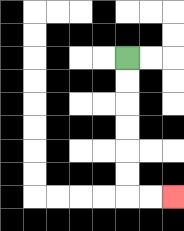{'start': '[5, 2]', 'end': '[7, 8]', 'path_directions': 'D,D,D,D,D,D,R,R', 'path_coordinates': '[[5, 2], [5, 3], [5, 4], [5, 5], [5, 6], [5, 7], [5, 8], [6, 8], [7, 8]]'}